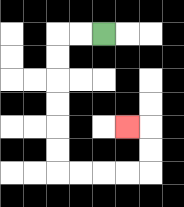{'start': '[4, 1]', 'end': '[5, 5]', 'path_directions': 'L,L,D,D,D,D,D,D,R,R,R,R,U,U,L', 'path_coordinates': '[[4, 1], [3, 1], [2, 1], [2, 2], [2, 3], [2, 4], [2, 5], [2, 6], [2, 7], [3, 7], [4, 7], [5, 7], [6, 7], [6, 6], [6, 5], [5, 5]]'}